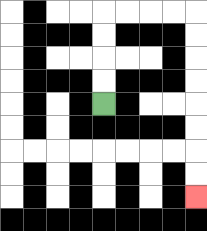{'start': '[4, 4]', 'end': '[8, 8]', 'path_directions': 'U,U,U,U,R,R,R,R,D,D,D,D,D,D,D,D', 'path_coordinates': '[[4, 4], [4, 3], [4, 2], [4, 1], [4, 0], [5, 0], [6, 0], [7, 0], [8, 0], [8, 1], [8, 2], [8, 3], [8, 4], [8, 5], [8, 6], [8, 7], [8, 8]]'}